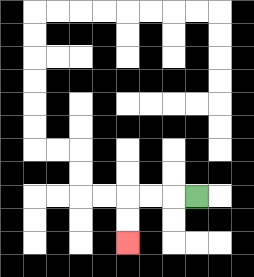{'start': '[8, 8]', 'end': '[5, 10]', 'path_directions': 'L,L,L,D,D', 'path_coordinates': '[[8, 8], [7, 8], [6, 8], [5, 8], [5, 9], [5, 10]]'}